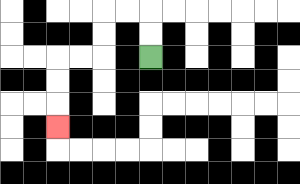{'start': '[6, 2]', 'end': '[2, 5]', 'path_directions': 'U,U,L,L,D,D,L,L,D,D,D', 'path_coordinates': '[[6, 2], [6, 1], [6, 0], [5, 0], [4, 0], [4, 1], [4, 2], [3, 2], [2, 2], [2, 3], [2, 4], [2, 5]]'}